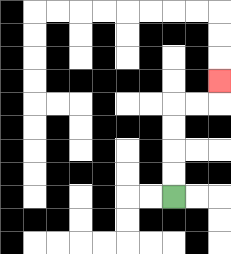{'start': '[7, 8]', 'end': '[9, 3]', 'path_directions': 'U,U,U,U,R,R,U', 'path_coordinates': '[[7, 8], [7, 7], [7, 6], [7, 5], [7, 4], [8, 4], [9, 4], [9, 3]]'}